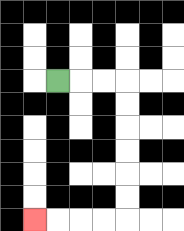{'start': '[2, 3]', 'end': '[1, 9]', 'path_directions': 'R,R,R,D,D,D,D,D,D,L,L,L,L', 'path_coordinates': '[[2, 3], [3, 3], [4, 3], [5, 3], [5, 4], [5, 5], [5, 6], [5, 7], [5, 8], [5, 9], [4, 9], [3, 9], [2, 9], [1, 9]]'}